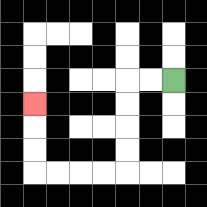{'start': '[7, 3]', 'end': '[1, 4]', 'path_directions': 'L,L,D,D,D,D,L,L,L,L,U,U,U', 'path_coordinates': '[[7, 3], [6, 3], [5, 3], [5, 4], [5, 5], [5, 6], [5, 7], [4, 7], [3, 7], [2, 7], [1, 7], [1, 6], [1, 5], [1, 4]]'}